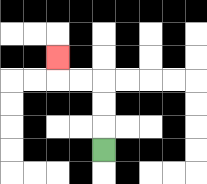{'start': '[4, 6]', 'end': '[2, 2]', 'path_directions': 'U,U,U,L,L,U', 'path_coordinates': '[[4, 6], [4, 5], [4, 4], [4, 3], [3, 3], [2, 3], [2, 2]]'}